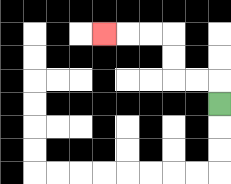{'start': '[9, 4]', 'end': '[4, 1]', 'path_directions': 'U,L,L,U,U,L,L,L', 'path_coordinates': '[[9, 4], [9, 3], [8, 3], [7, 3], [7, 2], [7, 1], [6, 1], [5, 1], [4, 1]]'}